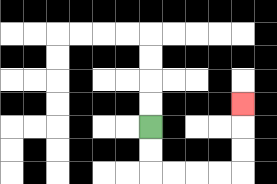{'start': '[6, 5]', 'end': '[10, 4]', 'path_directions': 'D,D,R,R,R,R,U,U,U', 'path_coordinates': '[[6, 5], [6, 6], [6, 7], [7, 7], [8, 7], [9, 7], [10, 7], [10, 6], [10, 5], [10, 4]]'}